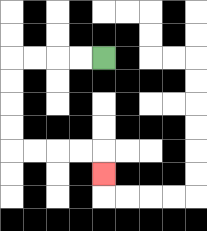{'start': '[4, 2]', 'end': '[4, 7]', 'path_directions': 'L,L,L,L,D,D,D,D,R,R,R,R,D', 'path_coordinates': '[[4, 2], [3, 2], [2, 2], [1, 2], [0, 2], [0, 3], [0, 4], [0, 5], [0, 6], [1, 6], [2, 6], [3, 6], [4, 6], [4, 7]]'}